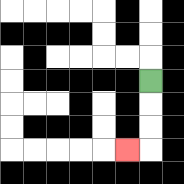{'start': '[6, 3]', 'end': '[5, 6]', 'path_directions': 'D,D,D,L', 'path_coordinates': '[[6, 3], [6, 4], [6, 5], [6, 6], [5, 6]]'}